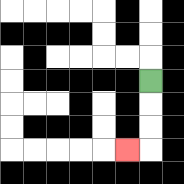{'start': '[6, 3]', 'end': '[5, 6]', 'path_directions': 'D,D,D,L', 'path_coordinates': '[[6, 3], [6, 4], [6, 5], [6, 6], [5, 6]]'}